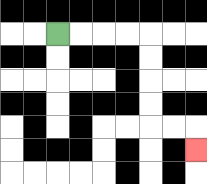{'start': '[2, 1]', 'end': '[8, 6]', 'path_directions': 'R,R,R,R,D,D,D,D,R,R,D', 'path_coordinates': '[[2, 1], [3, 1], [4, 1], [5, 1], [6, 1], [6, 2], [6, 3], [6, 4], [6, 5], [7, 5], [8, 5], [8, 6]]'}